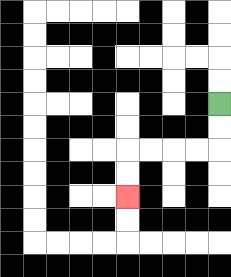{'start': '[9, 4]', 'end': '[5, 8]', 'path_directions': 'D,D,L,L,L,L,D,D', 'path_coordinates': '[[9, 4], [9, 5], [9, 6], [8, 6], [7, 6], [6, 6], [5, 6], [5, 7], [5, 8]]'}